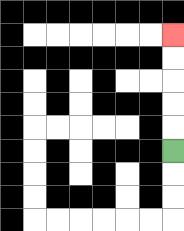{'start': '[7, 6]', 'end': '[7, 1]', 'path_directions': 'U,U,U,U,U', 'path_coordinates': '[[7, 6], [7, 5], [7, 4], [7, 3], [7, 2], [7, 1]]'}